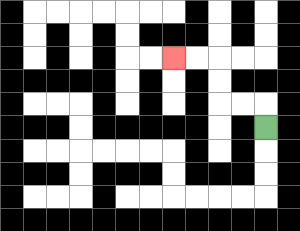{'start': '[11, 5]', 'end': '[7, 2]', 'path_directions': 'U,L,L,U,U,L,L', 'path_coordinates': '[[11, 5], [11, 4], [10, 4], [9, 4], [9, 3], [9, 2], [8, 2], [7, 2]]'}